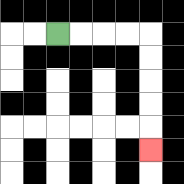{'start': '[2, 1]', 'end': '[6, 6]', 'path_directions': 'R,R,R,R,D,D,D,D,D', 'path_coordinates': '[[2, 1], [3, 1], [4, 1], [5, 1], [6, 1], [6, 2], [6, 3], [6, 4], [6, 5], [6, 6]]'}